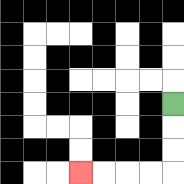{'start': '[7, 4]', 'end': '[3, 7]', 'path_directions': 'D,D,D,L,L,L,L', 'path_coordinates': '[[7, 4], [7, 5], [7, 6], [7, 7], [6, 7], [5, 7], [4, 7], [3, 7]]'}